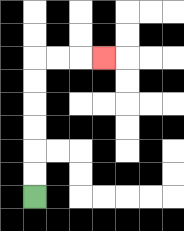{'start': '[1, 8]', 'end': '[4, 2]', 'path_directions': 'U,U,U,U,U,U,R,R,R', 'path_coordinates': '[[1, 8], [1, 7], [1, 6], [1, 5], [1, 4], [1, 3], [1, 2], [2, 2], [3, 2], [4, 2]]'}